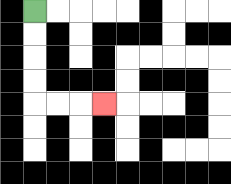{'start': '[1, 0]', 'end': '[4, 4]', 'path_directions': 'D,D,D,D,R,R,R', 'path_coordinates': '[[1, 0], [1, 1], [1, 2], [1, 3], [1, 4], [2, 4], [3, 4], [4, 4]]'}